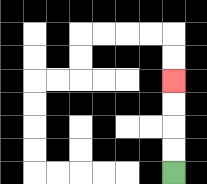{'start': '[7, 7]', 'end': '[7, 3]', 'path_directions': 'U,U,U,U', 'path_coordinates': '[[7, 7], [7, 6], [7, 5], [7, 4], [7, 3]]'}